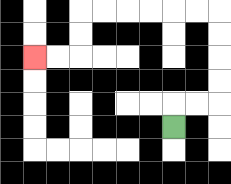{'start': '[7, 5]', 'end': '[1, 2]', 'path_directions': 'U,R,R,U,U,U,U,L,L,L,L,L,L,D,D,L,L', 'path_coordinates': '[[7, 5], [7, 4], [8, 4], [9, 4], [9, 3], [9, 2], [9, 1], [9, 0], [8, 0], [7, 0], [6, 0], [5, 0], [4, 0], [3, 0], [3, 1], [3, 2], [2, 2], [1, 2]]'}